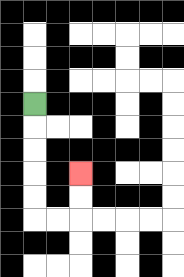{'start': '[1, 4]', 'end': '[3, 7]', 'path_directions': 'D,D,D,D,D,R,R,U,U', 'path_coordinates': '[[1, 4], [1, 5], [1, 6], [1, 7], [1, 8], [1, 9], [2, 9], [3, 9], [3, 8], [3, 7]]'}